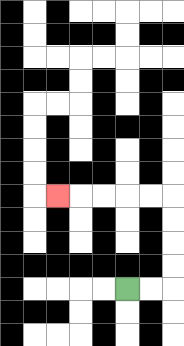{'start': '[5, 12]', 'end': '[2, 8]', 'path_directions': 'R,R,U,U,U,U,L,L,L,L,L', 'path_coordinates': '[[5, 12], [6, 12], [7, 12], [7, 11], [7, 10], [7, 9], [7, 8], [6, 8], [5, 8], [4, 8], [3, 8], [2, 8]]'}